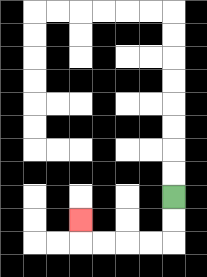{'start': '[7, 8]', 'end': '[3, 9]', 'path_directions': 'D,D,L,L,L,L,U', 'path_coordinates': '[[7, 8], [7, 9], [7, 10], [6, 10], [5, 10], [4, 10], [3, 10], [3, 9]]'}